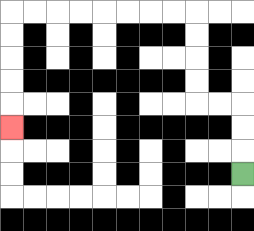{'start': '[10, 7]', 'end': '[0, 5]', 'path_directions': 'U,U,U,L,L,U,U,U,U,L,L,L,L,L,L,L,L,D,D,D,D,D', 'path_coordinates': '[[10, 7], [10, 6], [10, 5], [10, 4], [9, 4], [8, 4], [8, 3], [8, 2], [8, 1], [8, 0], [7, 0], [6, 0], [5, 0], [4, 0], [3, 0], [2, 0], [1, 0], [0, 0], [0, 1], [0, 2], [0, 3], [0, 4], [0, 5]]'}